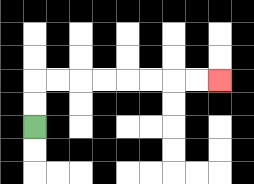{'start': '[1, 5]', 'end': '[9, 3]', 'path_directions': 'U,U,R,R,R,R,R,R,R,R', 'path_coordinates': '[[1, 5], [1, 4], [1, 3], [2, 3], [3, 3], [4, 3], [5, 3], [6, 3], [7, 3], [8, 3], [9, 3]]'}